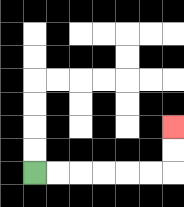{'start': '[1, 7]', 'end': '[7, 5]', 'path_directions': 'R,R,R,R,R,R,U,U', 'path_coordinates': '[[1, 7], [2, 7], [3, 7], [4, 7], [5, 7], [6, 7], [7, 7], [7, 6], [7, 5]]'}